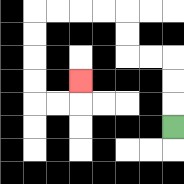{'start': '[7, 5]', 'end': '[3, 3]', 'path_directions': 'U,U,U,L,L,U,U,L,L,L,L,D,D,D,D,R,R,U', 'path_coordinates': '[[7, 5], [7, 4], [7, 3], [7, 2], [6, 2], [5, 2], [5, 1], [5, 0], [4, 0], [3, 0], [2, 0], [1, 0], [1, 1], [1, 2], [1, 3], [1, 4], [2, 4], [3, 4], [3, 3]]'}